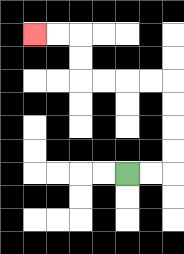{'start': '[5, 7]', 'end': '[1, 1]', 'path_directions': 'R,R,U,U,U,U,L,L,L,L,U,U,L,L', 'path_coordinates': '[[5, 7], [6, 7], [7, 7], [7, 6], [7, 5], [7, 4], [7, 3], [6, 3], [5, 3], [4, 3], [3, 3], [3, 2], [3, 1], [2, 1], [1, 1]]'}